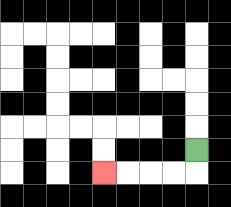{'start': '[8, 6]', 'end': '[4, 7]', 'path_directions': 'D,L,L,L,L', 'path_coordinates': '[[8, 6], [8, 7], [7, 7], [6, 7], [5, 7], [4, 7]]'}